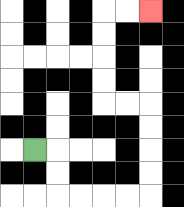{'start': '[1, 6]', 'end': '[6, 0]', 'path_directions': 'R,D,D,R,R,R,R,U,U,U,U,L,L,U,U,U,U,R,R', 'path_coordinates': '[[1, 6], [2, 6], [2, 7], [2, 8], [3, 8], [4, 8], [5, 8], [6, 8], [6, 7], [6, 6], [6, 5], [6, 4], [5, 4], [4, 4], [4, 3], [4, 2], [4, 1], [4, 0], [5, 0], [6, 0]]'}